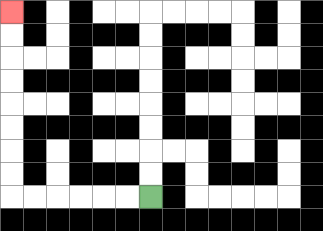{'start': '[6, 8]', 'end': '[0, 0]', 'path_directions': 'L,L,L,L,L,L,U,U,U,U,U,U,U,U', 'path_coordinates': '[[6, 8], [5, 8], [4, 8], [3, 8], [2, 8], [1, 8], [0, 8], [0, 7], [0, 6], [0, 5], [0, 4], [0, 3], [0, 2], [0, 1], [0, 0]]'}